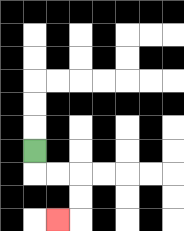{'start': '[1, 6]', 'end': '[2, 9]', 'path_directions': 'D,R,R,D,D,L', 'path_coordinates': '[[1, 6], [1, 7], [2, 7], [3, 7], [3, 8], [3, 9], [2, 9]]'}